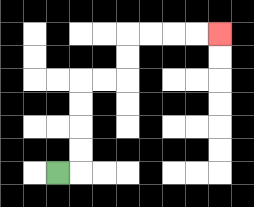{'start': '[2, 7]', 'end': '[9, 1]', 'path_directions': 'R,U,U,U,U,R,R,U,U,R,R,R,R', 'path_coordinates': '[[2, 7], [3, 7], [3, 6], [3, 5], [3, 4], [3, 3], [4, 3], [5, 3], [5, 2], [5, 1], [6, 1], [7, 1], [8, 1], [9, 1]]'}